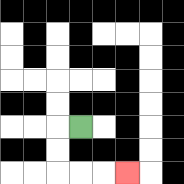{'start': '[3, 5]', 'end': '[5, 7]', 'path_directions': 'L,D,D,R,R,R', 'path_coordinates': '[[3, 5], [2, 5], [2, 6], [2, 7], [3, 7], [4, 7], [5, 7]]'}